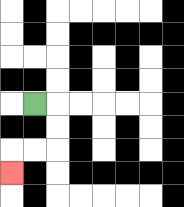{'start': '[1, 4]', 'end': '[0, 7]', 'path_directions': 'R,D,D,L,L,D', 'path_coordinates': '[[1, 4], [2, 4], [2, 5], [2, 6], [1, 6], [0, 6], [0, 7]]'}